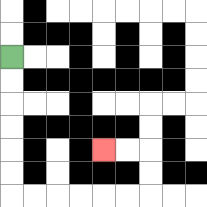{'start': '[0, 2]', 'end': '[4, 6]', 'path_directions': 'D,D,D,D,D,D,R,R,R,R,R,R,U,U,L,L', 'path_coordinates': '[[0, 2], [0, 3], [0, 4], [0, 5], [0, 6], [0, 7], [0, 8], [1, 8], [2, 8], [3, 8], [4, 8], [5, 8], [6, 8], [6, 7], [6, 6], [5, 6], [4, 6]]'}